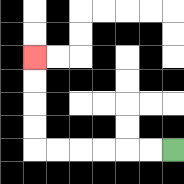{'start': '[7, 6]', 'end': '[1, 2]', 'path_directions': 'L,L,L,L,L,L,U,U,U,U', 'path_coordinates': '[[7, 6], [6, 6], [5, 6], [4, 6], [3, 6], [2, 6], [1, 6], [1, 5], [1, 4], [1, 3], [1, 2]]'}